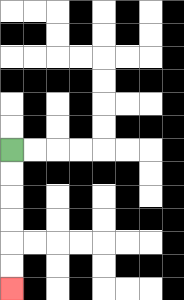{'start': '[0, 6]', 'end': '[0, 12]', 'path_directions': 'D,D,D,D,D,D', 'path_coordinates': '[[0, 6], [0, 7], [0, 8], [0, 9], [0, 10], [0, 11], [0, 12]]'}